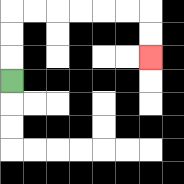{'start': '[0, 3]', 'end': '[6, 2]', 'path_directions': 'U,U,U,R,R,R,R,R,R,D,D', 'path_coordinates': '[[0, 3], [0, 2], [0, 1], [0, 0], [1, 0], [2, 0], [3, 0], [4, 0], [5, 0], [6, 0], [6, 1], [6, 2]]'}